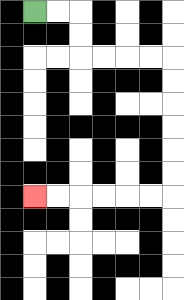{'start': '[1, 0]', 'end': '[1, 8]', 'path_directions': 'R,R,D,D,R,R,R,R,D,D,D,D,D,D,L,L,L,L,L,L', 'path_coordinates': '[[1, 0], [2, 0], [3, 0], [3, 1], [3, 2], [4, 2], [5, 2], [6, 2], [7, 2], [7, 3], [7, 4], [7, 5], [7, 6], [7, 7], [7, 8], [6, 8], [5, 8], [4, 8], [3, 8], [2, 8], [1, 8]]'}